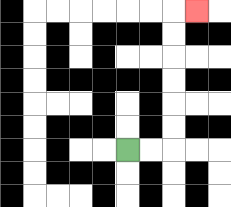{'start': '[5, 6]', 'end': '[8, 0]', 'path_directions': 'R,R,U,U,U,U,U,U,R', 'path_coordinates': '[[5, 6], [6, 6], [7, 6], [7, 5], [7, 4], [7, 3], [7, 2], [7, 1], [7, 0], [8, 0]]'}